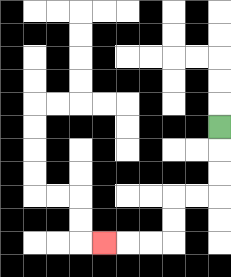{'start': '[9, 5]', 'end': '[4, 10]', 'path_directions': 'D,D,D,L,L,D,D,L,L,L', 'path_coordinates': '[[9, 5], [9, 6], [9, 7], [9, 8], [8, 8], [7, 8], [7, 9], [7, 10], [6, 10], [5, 10], [4, 10]]'}